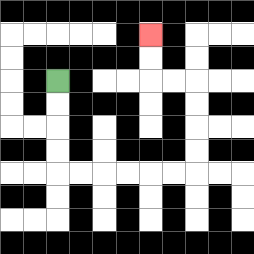{'start': '[2, 3]', 'end': '[6, 1]', 'path_directions': 'D,D,D,D,R,R,R,R,R,R,U,U,U,U,L,L,U,U', 'path_coordinates': '[[2, 3], [2, 4], [2, 5], [2, 6], [2, 7], [3, 7], [4, 7], [5, 7], [6, 7], [7, 7], [8, 7], [8, 6], [8, 5], [8, 4], [8, 3], [7, 3], [6, 3], [6, 2], [6, 1]]'}